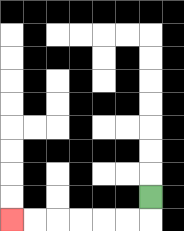{'start': '[6, 8]', 'end': '[0, 9]', 'path_directions': 'D,L,L,L,L,L,L', 'path_coordinates': '[[6, 8], [6, 9], [5, 9], [4, 9], [3, 9], [2, 9], [1, 9], [0, 9]]'}